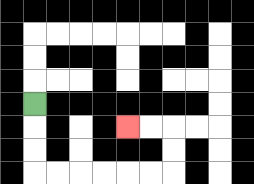{'start': '[1, 4]', 'end': '[5, 5]', 'path_directions': 'D,D,D,R,R,R,R,R,R,U,U,L,L', 'path_coordinates': '[[1, 4], [1, 5], [1, 6], [1, 7], [2, 7], [3, 7], [4, 7], [5, 7], [6, 7], [7, 7], [7, 6], [7, 5], [6, 5], [5, 5]]'}